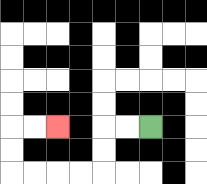{'start': '[6, 5]', 'end': '[2, 5]', 'path_directions': 'L,L,D,D,L,L,L,L,U,U,R,R', 'path_coordinates': '[[6, 5], [5, 5], [4, 5], [4, 6], [4, 7], [3, 7], [2, 7], [1, 7], [0, 7], [0, 6], [0, 5], [1, 5], [2, 5]]'}